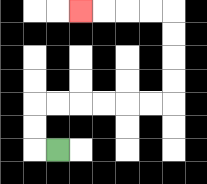{'start': '[2, 6]', 'end': '[3, 0]', 'path_directions': 'L,U,U,R,R,R,R,R,R,U,U,U,U,L,L,L,L', 'path_coordinates': '[[2, 6], [1, 6], [1, 5], [1, 4], [2, 4], [3, 4], [4, 4], [5, 4], [6, 4], [7, 4], [7, 3], [7, 2], [7, 1], [7, 0], [6, 0], [5, 0], [4, 0], [3, 0]]'}